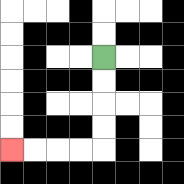{'start': '[4, 2]', 'end': '[0, 6]', 'path_directions': 'D,D,D,D,L,L,L,L', 'path_coordinates': '[[4, 2], [4, 3], [4, 4], [4, 5], [4, 6], [3, 6], [2, 6], [1, 6], [0, 6]]'}